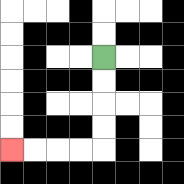{'start': '[4, 2]', 'end': '[0, 6]', 'path_directions': 'D,D,D,D,L,L,L,L', 'path_coordinates': '[[4, 2], [4, 3], [4, 4], [4, 5], [4, 6], [3, 6], [2, 6], [1, 6], [0, 6]]'}